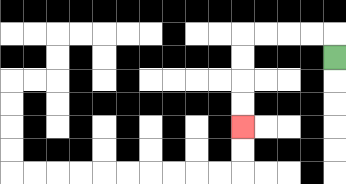{'start': '[14, 2]', 'end': '[10, 5]', 'path_directions': 'U,L,L,L,L,D,D,D,D', 'path_coordinates': '[[14, 2], [14, 1], [13, 1], [12, 1], [11, 1], [10, 1], [10, 2], [10, 3], [10, 4], [10, 5]]'}